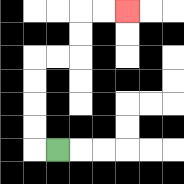{'start': '[2, 6]', 'end': '[5, 0]', 'path_directions': 'L,U,U,U,U,R,R,U,U,R,R', 'path_coordinates': '[[2, 6], [1, 6], [1, 5], [1, 4], [1, 3], [1, 2], [2, 2], [3, 2], [3, 1], [3, 0], [4, 0], [5, 0]]'}